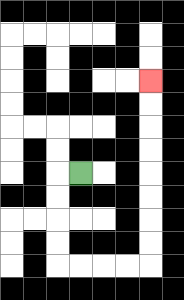{'start': '[3, 7]', 'end': '[6, 3]', 'path_directions': 'L,D,D,D,D,R,R,R,R,U,U,U,U,U,U,U,U', 'path_coordinates': '[[3, 7], [2, 7], [2, 8], [2, 9], [2, 10], [2, 11], [3, 11], [4, 11], [5, 11], [6, 11], [6, 10], [6, 9], [6, 8], [6, 7], [6, 6], [6, 5], [6, 4], [6, 3]]'}